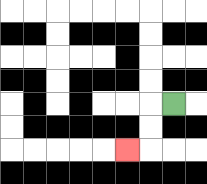{'start': '[7, 4]', 'end': '[5, 6]', 'path_directions': 'L,D,D,L', 'path_coordinates': '[[7, 4], [6, 4], [6, 5], [6, 6], [5, 6]]'}